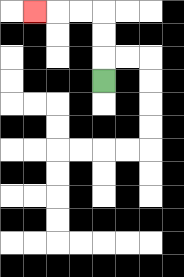{'start': '[4, 3]', 'end': '[1, 0]', 'path_directions': 'U,U,U,L,L,L', 'path_coordinates': '[[4, 3], [4, 2], [4, 1], [4, 0], [3, 0], [2, 0], [1, 0]]'}